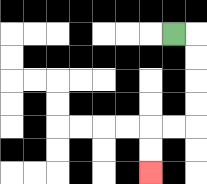{'start': '[7, 1]', 'end': '[6, 7]', 'path_directions': 'R,D,D,D,D,L,L,D,D', 'path_coordinates': '[[7, 1], [8, 1], [8, 2], [8, 3], [8, 4], [8, 5], [7, 5], [6, 5], [6, 6], [6, 7]]'}